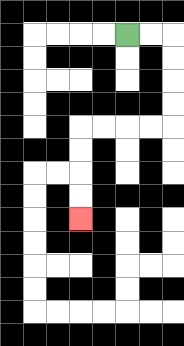{'start': '[5, 1]', 'end': '[3, 9]', 'path_directions': 'R,R,D,D,D,D,L,L,L,L,D,D,D,D', 'path_coordinates': '[[5, 1], [6, 1], [7, 1], [7, 2], [7, 3], [7, 4], [7, 5], [6, 5], [5, 5], [4, 5], [3, 5], [3, 6], [3, 7], [3, 8], [3, 9]]'}